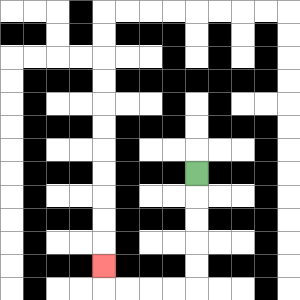{'start': '[8, 7]', 'end': '[4, 11]', 'path_directions': 'D,D,D,D,D,L,L,L,L,U', 'path_coordinates': '[[8, 7], [8, 8], [8, 9], [8, 10], [8, 11], [8, 12], [7, 12], [6, 12], [5, 12], [4, 12], [4, 11]]'}